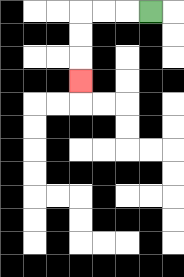{'start': '[6, 0]', 'end': '[3, 3]', 'path_directions': 'L,L,L,D,D,D', 'path_coordinates': '[[6, 0], [5, 0], [4, 0], [3, 0], [3, 1], [3, 2], [3, 3]]'}